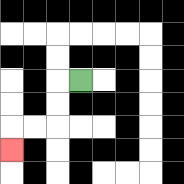{'start': '[3, 3]', 'end': '[0, 6]', 'path_directions': 'L,D,D,L,L,D', 'path_coordinates': '[[3, 3], [2, 3], [2, 4], [2, 5], [1, 5], [0, 5], [0, 6]]'}